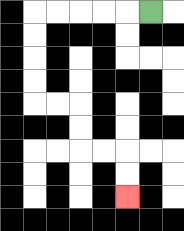{'start': '[6, 0]', 'end': '[5, 8]', 'path_directions': 'L,L,L,L,L,D,D,D,D,R,R,D,D,R,R,D,D', 'path_coordinates': '[[6, 0], [5, 0], [4, 0], [3, 0], [2, 0], [1, 0], [1, 1], [1, 2], [1, 3], [1, 4], [2, 4], [3, 4], [3, 5], [3, 6], [4, 6], [5, 6], [5, 7], [5, 8]]'}